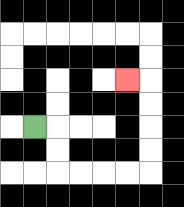{'start': '[1, 5]', 'end': '[5, 3]', 'path_directions': 'R,D,D,R,R,R,R,U,U,U,U,L', 'path_coordinates': '[[1, 5], [2, 5], [2, 6], [2, 7], [3, 7], [4, 7], [5, 7], [6, 7], [6, 6], [6, 5], [6, 4], [6, 3], [5, 3]]'}